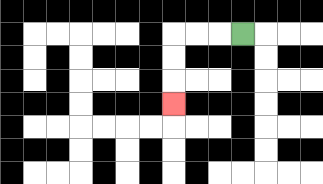{'start': '[10, 1]', 'end': '[7, 4]', 'path_directions': 'L,L,L,D,D,D', 'path_coordinates': '[[10, 1], [9, 1], [8, 1], [7, 1], [7, 2], [7, 3], [7, 4]]'}